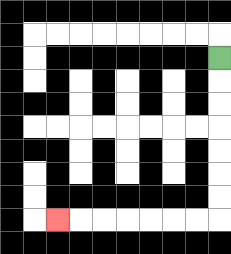{'start': '[9, 2]', 'end': '[2, 9]', 'path_directions': 'D,D,D,D,D,D,D,L,L,L,L,L,L,L', 'path_coordinates': '[[9, 2], [9, 3], [9, 4], [9, 5], [9, 6], [9, 7], [9, 8], [9, 9], [8, 9], [7, 9], [6, 9], [5, 9], [4, 9], [3, 9], [2, 9]]'}